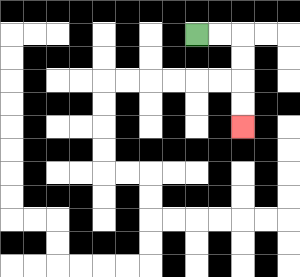{'start': '[8, 1]', 'end': '[10, 5]', 'path_directions': 'R,R,D,D,D,D', 'path_coordinates': '[[8, 1], [9, 1], [10, 1], [10, 2], [10, 3], [10, 4], [10, 5]]'}